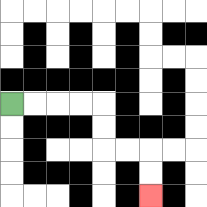{'start': '[0, 4]', 'end': '[6, 8]', 'path_directions': 'R,R,R,R,D,D,R,R,D,D', 'path_coordinates': '[[0, 4], [1, 4], [2, 4], [3, 4], [4, 4], [4, 5], [4, 6], [5, 6], [6, 6], [6, 7], [6, 8]]'}